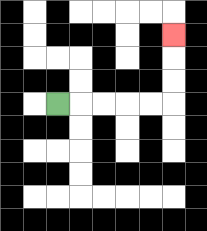{'start': '[2, 4]', 'end': '[7, 1]', 'path_directions': 'R,R,R,R,R,U,U,U', 'path_coordinates': '[[2, 4], [3, 4], [4, 4], [5, 4], [6, 4], [7, 4], [7, 3], [7, 2], [7, 1]]'}